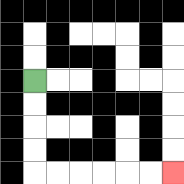{'start': '[1, 3]', 'end': '[7, 7]', 'path_directions': 'D,D,D,D,R,R,R,R,R,R', 'path_coordinates': '[[1, 3], [1, 4], [1, 5], [1, 6], [1, 7], [2, 7], [3, 7], [4, 7], [5, 7], [6, 7], [7, 7]]'}